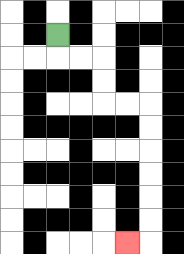{'start': '[2, 1]', 'end': '[5, 10]', 'path_directions': 'D,R,R,D,D,R,R,D,D,D,D,D,D,L', 'path_coordinates': '[[2, 1], [2, 2], [3, 2], [4, 2], [4, 3], [4, 4], [5, 4], [6, 4], [6, 5], [6, 6], [6, 7], [6, 8], [6, 9], [6, 10], [5, 10]]'}